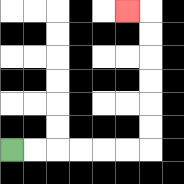{'start': '[0, 6]', 'end': '[5, 0]', 'path_directions': 'R,R,R,R,R,R,U,U,U,U,U,U,L', 'path_coordinates': '[[0, 6], [1, 6], [2, 6], [3, 6], [4, 6], [5, 6], [6, 6], [6, 5], [6, 4], [6, 3], [6, 2], [6, 1], [6, 0], [5, 0]]'}